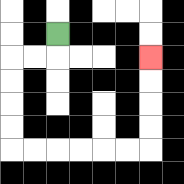{'start': '[2, 1]', 'end': '[6, 2]', 'path_directions': 'D,L,L,D,D,D,D,R,R,R,R,R,R,U,U,U,U', 'path_coordinates': '[[2, 1], [2, 2], [1, 2], [0, 2], [0, 3], [0, 4], [0, 5], [0, 6], [1, 6], [2, 6], [3, 6], [4, 6], [5, 6], [6, 6], [6, 5], [6, 4], [6, 3], [6, 2]]'}